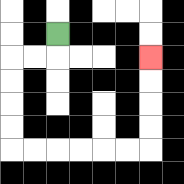{'start': '[2, 1]', 'end': '[6, 2]', 'path_directions': 'D,L,L,D,D,D,D,R,R,R,R,R,R,U,U,U,U', 'path_coordinates': '[[2, 1], [2, 2], [1, 2], [0, 2], [0, 3], [0, 4], [0, 5], [0, 6], [1, 6], [2, 6], [3, 6], [4, 6], [5, 6], [6, 6], [6, 5], [6, 4], [6, 3], [6, 2]]'}